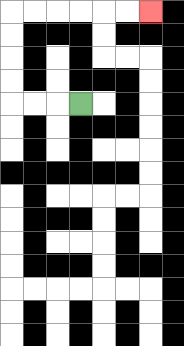{'start': '[3, 4]', 'end': '[6, 0]', 'path_directions': 'L,L,L,U,U,U,U,R,R,R,R,R,R', 'path_coordinates': '[[3, 4], [2, 4], [1, 4], [0, 4], [0, 3], [0, 2], [0, 1], [0, 0], [1, 0], [2, 0], [3, 0], [4, 0], [5, 0], [6, 0]]'}